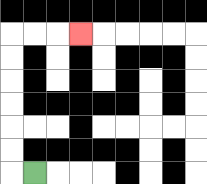{'start': '[1, 7]', 'end': '[3, 1]', 'path_directions': 'L,U,U,U,U,U,U,R,R,R', 'path_coordinates': '[[1, 7], [0, 7], [0, 6], [0, 5], [0, 4], [0, 3], [0, 2], [0, 1], [1, 1], [2, 1], [3, 1]]'}